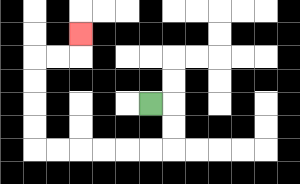{'start': '[6, 4]', 'end': '[3, 1]', 'path_directions': 'R,D,D,L,L,L,L,L,L,U,U,U,U,R,R,U', 'path_coordinates': '[[6, 4], [7, 4], [7, 5], [7, 6], [6, 6], [5, 6], [4, 6], [3, 6], [2, 6], [1, 6], [1, 5], [1, 4], [1, 3], [1, 2], [2, 2], [3, 2], [3, 1]]'}